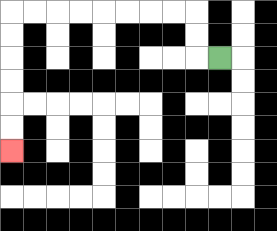{'start': '[9, 2]', 'end': '[0, 6]', 'path_directions': 'L,U,U,L,L,L,L,L,L,L,L,D,D,D,D,D,D', 'path_coordinates': '[[9, 2], [8, 2], [8, 1], [8, 0], [7, 0], [6, 0], [5, 0], [4, 0], [3, 0], [2, 0], [1, 0], [0, 0], [0, 1], [0, 2], [0, 3], [0, 4], [0, 5], [0, 6]]'}